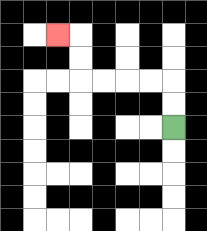{'start': '[7, 5]', 'end': '[2, 1]', 'path_directions': 'U,U,L,L,L,L,U,U,L', 'path_coordinates': '[[7, 5], [7, 4], [7, 3], [6, 3], [5, 3], [4, 3], [3, 3], [3, 2], [3, 1], [2, 1]]'}